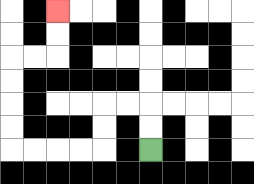{'start': '[6, 6]', 'end': '[2, 0]', 'path_directions': 'U,U,L,L,D,D,L,L,L,L,U,U,U,U,R,R,U,U', 'path_coordinates': '[[6, 6], [6, 5], [6, 4], [5, 4], [4, 4], [4, 5], [4, 6], [3, 6], [2, 6], [1, 6], [0, 6], [0, 5], [0, 4], [0, 3], [0, 2], [1, 2], [2, 2], [2, 1], [2, 0]]'}